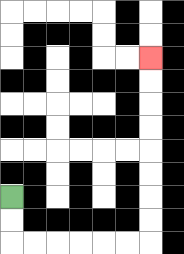{'start': '[0, 8]', 'end': '[6, 2]', 'path_directions': 'D,D,R,R,R,R,R,R,U,U,U,U,U,U,U,U', 'path_coordinates': '[[0, 8], [0, 9], [0, 10], [1, 10], [2, 10], [3, 10], [4, 10], [5, 10], [6, 10], [6, 9], [6, 8], [6, 7], [6, 6], [6, 5], [6, 4], [6, 3], [6, 2]]'}